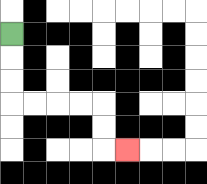{'start': '[0, 1]', 'end': '[5, 6]', 'path_directions': 'D,D,D,R,R,R,R,D,D,R', 'path_coordinates': '[[0, 1], [0, 2], [0, 3], [0, 4], [1, 4], [2, 4], [3, 4], [4, 4], [4, 5], [4, 6], [5, 6]]'}